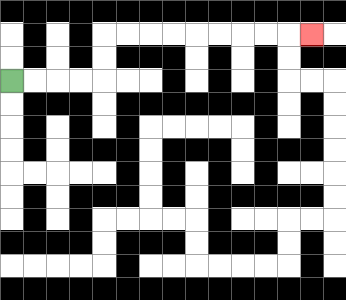{'start': '[0, 3]', 'end': '[13, 1]', 'path_directions': 'R,R,R,R,U,U,R,R,R,R,R,R,R,R,R', 'path_coordinates': '[[0, 3], [1, 3], [2, 3], [3, 3], [4, 3], [4, 2], [4, 1], [5, 1], [6, 1], [7, 1], [8, 1], [9, 1], [10, 1], [11, 1], [12, 1], [13, 1]]'}